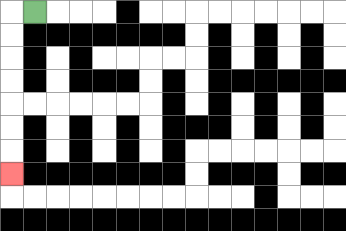{'start': '[1, 0]', 'end': '[0, 7]', 'path_directions': 'L,D,D,D,D,D,D,D', 'path_coordinates': '[[1, 0], [0, 0], [0, 1], [0, 2], [0, 3], [0, 4], [0, 5], [0, 6], [0, 7]]'}